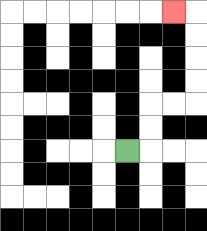{'start': '[5, 6]', 'end': '[7, 0]', 'path_directions': 'R,U,U,R,R,U,U,U,U,L', 'path_coordinates': '[[5, 6], [6, 6], [6, 5], [6, 4], [7, 4], [8, 4], [8, 3], [8, 2], [8, 1], [8, 0], [7, 0]]'}